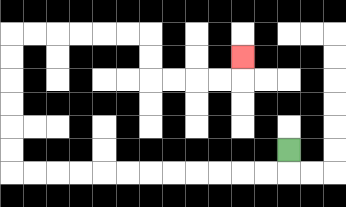{'start': '[12, 6]', 'end': '[10, 2]', 'path_directions': 'D,L,L,L,L,L,L,L,L,L,L,L,L,U,U,U,U,U,U,R,R,R,R,R,R,D,D,R,R,R,R,U', 'path_coordinates': '[[12, 6], [12, 7], [11, 7], [10, 7], [9, 7], [8, 7], [7, 7], [6, 7], [5, 7], [4, 7], [3, 7], [2, 7], [1, 7], [0, 7], [0, 6], [0, 5], [0, 4], [0, 3], [0, 2], [0, 1], [1, 1], [2, 1], [3, 1], [4, 1], [5, 1], [6, 1], [6, 2], [6, 3], [7, 3], [8, 3], [9, 3], [10, 3], [10, 2]]'}